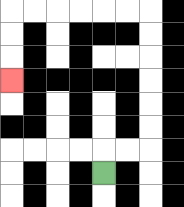{'start': '[4, 7]', 'end': '[0, 3]', 'path_directions': 'U,R,R,U,U,U,U,U,U,L,L,L,L,L,L,D,D,D', 'path_coordinates': '[[4, 7], [4, 6], [5, 6], [6, 6], [6, 5], [6, 4], [6, 3], [6, 2], [6, 1], [6, 0], [5, 0], [4, 0], [3, 0], [2, 0], [1, 0], [0, 0], [0, 1], [0, 2], [0, 3]]'}